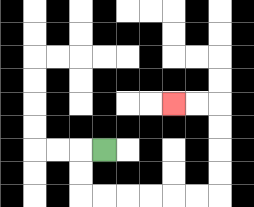{'start': '[4, 6]', 'end': '[7, 4]', 'path_directions': 'L,D,D,R,R,R,R,R,R,U,U,U,U,L,L', 'path_coordinates': '[[4, 6], [3, 6], [3, 7], [3, 8], [4, 8], [5, 8], [6, 8], [7, 8], [8, 8], [9, 8], [9, 7], [9, 6], [9, 5], [9, 4], [8, 4], [7, 4]]'}